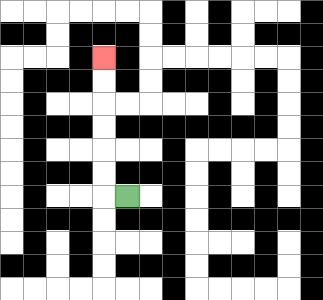{'start': '[5, 8]', 'end': '[4, 2]', 'path_directions': 'L,U,U,U,U,U,U', 'path_coordinates': '[[5, 8], [4, 8], [4, 7], [4, 6], [4, 5], [4, 4], [4, 3], [4, 2]]'}